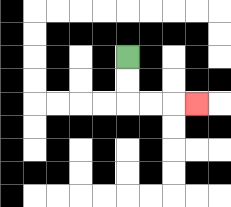{'start': '[5, 2]', 'end': '[8, 4]', 'path_directions': 'D,D,R,R,R', 'path_coordinates': '[[5, 2], [5, 3], [5, 4], [6, 4], [7, 4], [8, 4]]'}